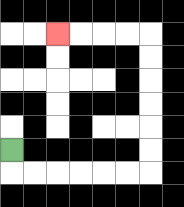{'start': '[0, 6]', 'end': '[2, 1]', 'path_directions': 'D,R,R,R,R,R,R,U,U,U,U,U,U,L,L,L,L', 'path_coordinates': '[[0, 6], [0, 7], [1, 7], [2, 7], [3, 7], [4, 7], [5, 7], [6, 7], [6, 6], [6, 5], [6, 4], [6, 3], [6, 2], [6, 1], [5, 1], [4, 1], [3, 1], [2, 1]]'}